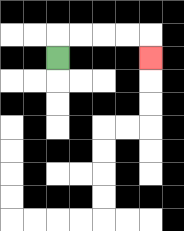{'start': '[2, 2]', 'end': '[6, 2]', 'path_directions': 'U,R,R,R,R,D', 'path_coordinates': '[[2, 2], [2, 1], [3, 1], [4, 1], [5, 1], [6, 1], [6, 2]]'}